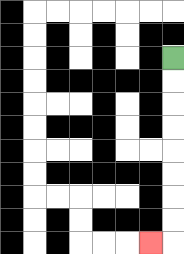{'start': '[7, 2]', 'end': '[6, 10]', 'path_directions': 'D,D,D,D,D,D,D,D,L', 'path_coordinates': '[[7, 2], [7, 3], [7, 4], [7, 5], [7, 6], [7, 7], [7, 8], [7, 9], [7, 10], [6, 10]]'}